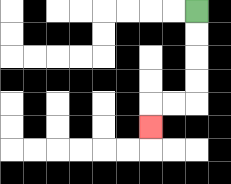{'start': '[8, 0]', 'end': '[6, 5]', 'path_directions': 'D,D,D,D,L,L,D', 'path_coordinates': '[[8, 0], [8, 1], [8, 2], [8, 3], [8, 4], [7, 4], [6, 4], [6, 5]]'}